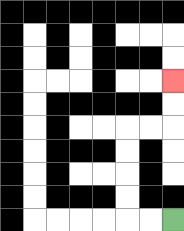{'start': '[7, 9]', 'end': '[7, 3]', 'path_directions': 'L,L,U,U,U,U,R,R,U,U', 'path_coordinates': '[[7, 9], [6, 9], [5, 9], [5, 8], [5, 7], [5, 6], [5, 5], [6, 5], [7, 5], [7, 4], [7, 3]]'}